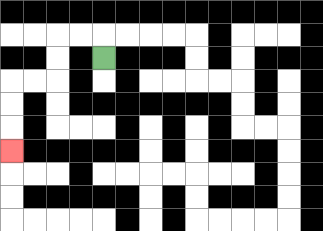{'start': '[4, 2]', 'end': '[0, 6]', 'path_directions': 'U,L,L,D,D,L,L,D,D,D', 'path_coordinates': '[[4, 2], [4, 1], [3, 1], [2, 1], [2, 2], [2, 3], [1, 3], [0, 3], [0, 4], [0, 5], [0, 6]]'}